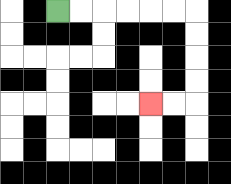{'start': '[2, 0]', 'end': '[6, 4]', 'path_directions': 'R,R,R,R,R,R,D,D,D,D,L,L', 'path_coordinates': '[[2, 0], [3, 0], [4, 0], [5, 0], [6, 0], [7, 0], [8, 0], [8, 1], [8, 2], [8, 3], [8, 4], [7, 4], [6, 4]]'}